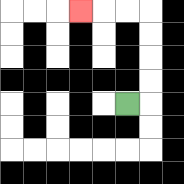{'start': '[5, 4]', 'end': '[3, 0]', 'path_directions': 'R,U,U,U,U,L,L,L', 'path_coordinates': '[[5, 4], [6, 4], [6, 3], [6, 2], [6, 1], [6, 0], [5, 0], [4, 0], [3, 0]]'}